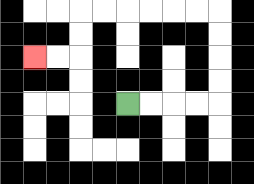{'start': '[5, 4]', 'end': '[1, 2]', 'path_directions': 'R,R,R,R,U,U,U,U,L,L,L,L,L,L,D,D,L,L', 'path_coordinates': '[[5, 4], [6, 4], [7, 4], [8, 4], [9, 4], [9, 3], [9, 2], [9, 1], [9, 0], [8, 0], [7, 0], [6, 0], [5, 0], [4, 0], [3, 0], [3, 1], [3, 2], [2, 2], [1, 2]]'}